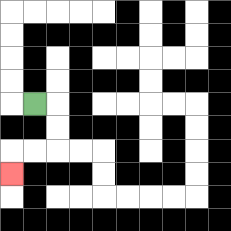{'start': '[1, 4]', 'end': '[0, 7]', 'path_directions': 'R,D,D,L,L,D', 'path_coordinates': '[[1, 4], [2, 4], [2, 5], [2, 6], [1, 6], [0, 6], [0, 7]]'}